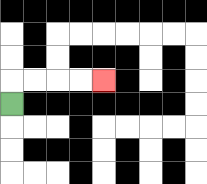{'start': '[0, 4]', 'end': '[4, 3]', 'path_directions': 'U,R,R,R,R', 'path_coordinates': '[[0, 4], [0, 3], [1, 3], [2, 3], [3, 3], [4, 3]]'}